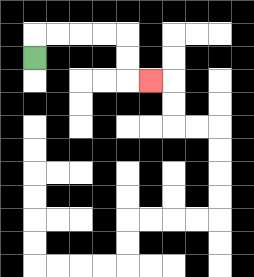{'start': '[1, 2]', 'end': '[6, 3]', 'path_directions': 'U,R,R,R,R,D,D,R', 'path_coordinates': '[[1, 2], [1, 1], [2, 1], [3, 1], [4, 1], [5, 1], [5, 2], [5, 3], [6, 3]]'}